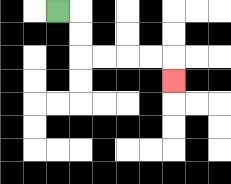{'start': '[2, 0]', 'end': '[7, 3]', 'path_directions': 'R,D,D,R,R,R,R,D', 'path_coordinates': '[[2, 0], [3, 0], [3, 1], [3, 2], [4, 2], [5, 2], [6, 2], [7, 2], [7, 3]]'}